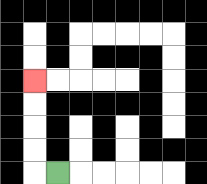{'start': '[2, 7]', 'end': '[1, 3]', 'path_directions': 'L,U,U,U,U', 'path_coordinates': '[[2, 7], [1, 7], [1, 6], [1, 5], [1, 4], [1, 3]]'}